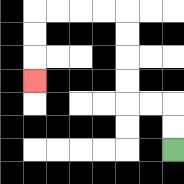{'start': '[7, 6]', 'end': '[1, 3]', 'path_directions': 'U,U,L,L,U,U,U,U,L,L,L,L,D,D,D', 'path_coordinates': '[[7, 6], [7, 5], [7, 4], [6, 4], [5, 4], [5, 3], [5, 2], [5, 1], [5, 0], [4, 0], [3, 0], [2, 0], [1, 0], [1, 1], [1, 2], [1, 3]]'}